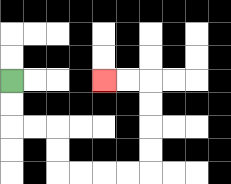{'start': '[0, 3]', 'end': '[4, 3]', 'path_directions': 'D,D,R,R,D,D,R,R,R,R,U,U,U,U,L,L', 'path_coordinates': '[[0, 3], [0, 4], [0, 5], [1, 5], [2, 5], [2, 6], [2, 7], [3, 7], [4, 7], [5, 7], [6, 7], [6, 6], [6, 5], [6, 4], [6, 3], [5, 3], [4, 3]]'}